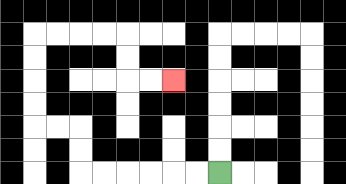{'start': '[9, 7]', 'end': '[7, 3]', 'path_directions': 'L,L,L,L,L,L,U,U,L,L,U,U,U,U,R,R,R,R,D,D,R,R', 'path_coordinates': '[[9, 7], [8, 7], [7, 7], [6, 7], [5, 7], [4, 7], [3, 7], [3, 6], [3, 5], [2, 5], [1, 5], [1, 4], [1, 3], [1, 2], [1, 1], [2, 1], [3, 1], [4, 1], [5, 1], [5, 2], [5, 3], [6, 3], [7, 3]]'}